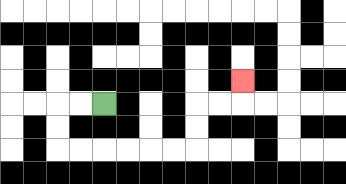{'start': '[4, 4]', 'end': '[10, 3]', 'path_directions': 'L,L,D,D,R,R,R,R,R,R,U,U,R,R,U', 'path_coordinates': '[[4, 4], [3, 4], [2, 4], [2, 5], [2, 6], [3, 6], [4, 6], [5, 6], [6, 6], [7, 6], [8, 6], [8, 5], [8, 4], [9, 4], [10, 4], [10, 3]]'}